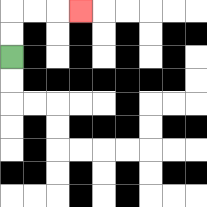{'start': '[0, 2]', 'end': '[3, 0]', 'path_directions': 'U,U,R,R,R', 'path_coordinates': '[[0, 2], [0, 1], [0, 0], [1, 0], [2, 0], [3, 0]]'}